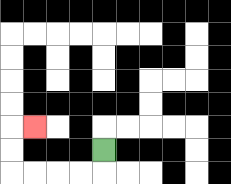{'start': '[4, 6]', 'end': '[1, 5]', 'path_directions': 'D,L,L,L,L,U,U,R', 'path_coordinates': '[[4, 6], [4, 7], [3, 7], [2, 7], [1, 7], [0, 7], [0, 6], [0, 5], [1, 5]]'}